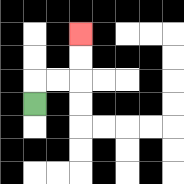{'start': '[1, 4]', 'end': '[3, 1]', 'path_directions': 'U,R,R,U,U', 'path_coordinates': '[[1, 4], [1, 3], [2, 3], [3, 3], [3, 2], [3, 1]]'}